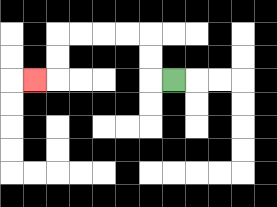{'start': '[7, 3]', 'end': '[1, 3]', 'path_directions': 'L,U,U,L,L,L,L,D,D,L', 'path_coordinates': '[[7, 3], [6, 3], [6, 2], [6, 1], [5, 1], [4, 1], [3, 1], [2, 1], [2, 2], [2, 3], [1, 3]]'}